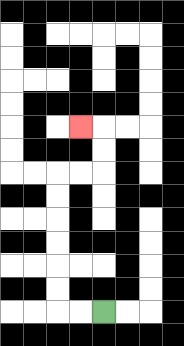{'start': '[4, 13]', 'end': '[3, 5]', 'path_directions': 'L,L,U,U,U,U,U,U,R,R,U,U,L', 'path_coordinates': '[[4, 13], [3, 13], [2, 13], [2, 12], [2, 11], [2, 10], [2, 9], [2, 8], [2, 7], [3, 7], [4, 7], [4, 6], [4, 5], [3, 5]]'}